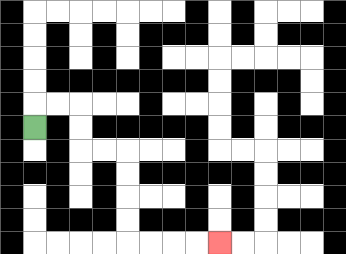{'start': '[1, 5]', 'end': '[9, 10]', 'path_directions': 'U,R,R,D,D,R,R,D,D,D,D,R,R,R,R', 'path_coordinates': '[[1, 5], [1, 4], [2, 4], [3, 4], [3, 5], [3, 6], [4, 6], [5, 6], [5, 7], [5, 8], [5, 9], [5, 10], [6, 10], [7, 10], [8, 10], [9, 10]]'}